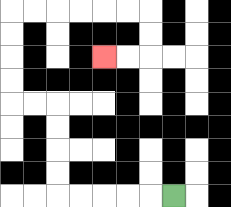{'start': '[7, 8]', 'end': '[4, 2]', 'path_directions': 'L,L,L,L,L,U,U,U,U,L,L,U,U,U,U,R,R,R,R,R,R,D,D,L,L', 'path_coordinates': '[[7, 8], [6, 8], [5, 8], [4, 8], [3, 8], [2, 8], [2, 7], [2, 6], [2, 5], [2, 4], [1, 4], [0, 4], [0, 3], [0, 2], [0, 1], [0, 0], [1, 0], [2, 0], [3, 0], [4, 0], [5, 0], [6, 0], [6, 1], [6, 2], [5, 2], [4, 2]]'}